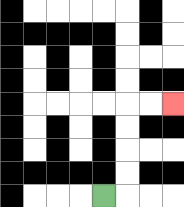{'start': '[4, 8]', 'end': '[7, 4]', 'path_directions': 'R,U,U,U,U,R,R', 'path_coordinates': '[[4, 8], [5, 8], [5, 7], [5, 6], [5, 5], [5, 4], [6, 4], [7, 4]]'}